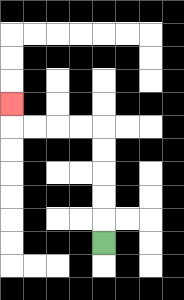{'start': '[4, 10]', 'end': '[0, 4]', 'path_directions': 'U,U,U,U,U,L,L,L,L,U', 'path_coordinates': '[[4, 10], [4, 9], [4, 8], [4, 7], [4, 6], [4, 5], [3, 5], [2, 5], [1, 5], [0, 5], [0, 4]]'}